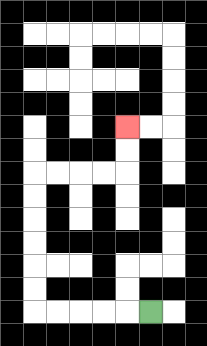{'start': '[6, 13]', 'end': '[5, 5]', 'path_directions': 'L,L,L,L,L,U,U,U,U,U,U,R,R,R,R,U,U', 'path_coordinates': '[[6, 13], [5, 13], [4, 13], [3, 13], [2, 13], [1, 13], [1, 12], [1, 11], [1, 10], [1, 9], [1, 8], [1, 7], [2, 7], [3, 7], [4, 7], [5, 7], [5, 6], [5, 5]]'}